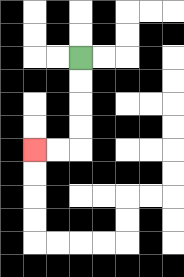{'start': '[3, 2]', 'end': '[1, 6]', 'path_directions': 'D,D,D,D,L,L', 'path_coordinates': '[[3, 2], [3, 3], [3, 4], [3, 5], [3, 6], [2, 6], [1, 6]]'}